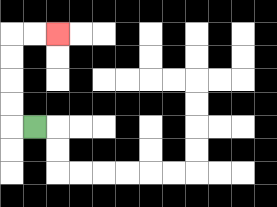{'start': '[1, 5]', 'end': '[2, 1]', 'path_directions': 'L,U,U,U,U,R,R', 'path_coordinates': '[[1, 5], [0, 5], [0, 4], [0, 3], [0, 2], [0, 1], [1, 1], [2, 1]]'}